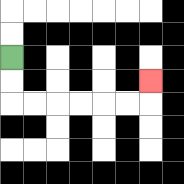{'start': '[0, 2]', 'end': '[6, 3]', 'path_directions': 'D,D,R,R,R,R,R,R,U', 'path_coordinates': '[[0, 2], [0, 3], [0, 4], [1, 4], [2, 4], [3, 4], [4, 4], [5, 4], [6, 4], [6, 3]]'}